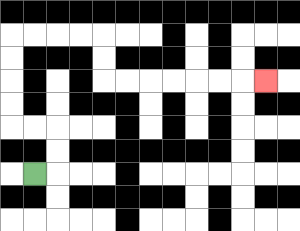{'start': '[1, 7]', 'end': '[11, 3]', 'path_directions': 'R,U,U,L,L,U,U,U,U,R,R,R,R,D,D,R,R,R,R,R,R,R', 'path_coordinates': '[[1, 7], [2, 7], [2, 6], [2, 5], [1, 5], [0, 5], [0, 4], [0, 3], [0, 2], [0, 1], [1, 1], [2, 1], [3, 1], [4, 1], [4, 2], [4, 3], [5, 3], [6, 3], [7, 3], [8, 3], [9, 3], [10, 3], [11, 3]]'}